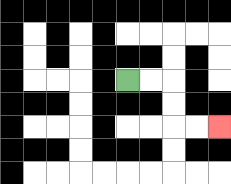{'start': '[5, 3]', 'end': '[9, 5]', 'path_directions': 'R,R,D,D,R,R', 'path_coordinates': '[[5, 3], [6, 3], [7, 3], [7, 4], [7, 5], [8, 5], [9, 5]]'}